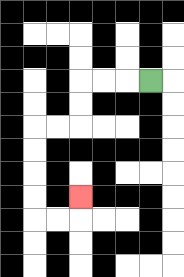{'start': '[6, 3]', 'end': '[3, 8]', 'path_directions': 'L,L,L,D,D,L,L,D,D,D,D,R,R,U', 'path_coordinates': '[[6, 3], [5, 3], [4, 3], [3, 3], [3, 4], [3, 5], [2, 5], [1, 5], [1, 6], [1, 7], [1, 8], [1, 9], [2, 9], [3, 9], [3, 8]]'}